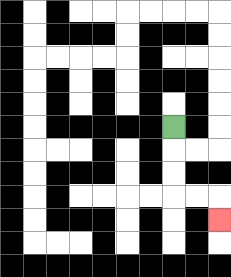{'start': '[7, 5]', 'end': '[9, 9]', 'path_directions': 'D,D,D,R,R,D', 'path_coordinates': '[[7, 5], [7, 6], [7, 7], [7, 8], [8, 8], [9, 8], [9, 9]]'}